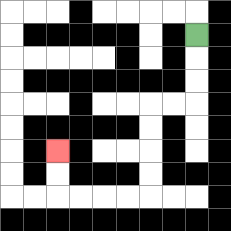{'start': '[8, 1]', 'end': '[2, 6]', 'path_directions': 'D,D,D,L,L,D,D,D,D,L,L,L,L,U,U', 'path_coordinates': '[[8, 1], [8, 2], [8, 3], [8, 4], [7, 4], [6, 4], [6, 5], [6, 6], [6, 7], [6, 8], [5, 8], [4, 8], [3, 8], [2, 8], [2, 7], [2, 6]]'}